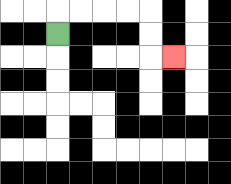{'start': '[2, 1]', 'end': '[7, 2]', 'path_directions': 'U,R,R,R,R,D,D,R', 'path_coordinates': '[[2, 1], [2, 0], [3, 0], [4, 0], [5, 0], [6, 0], [6, 1], [6, 2], [7, 2]]'}